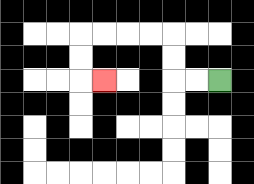{'start': '[9, 3]', 'end': '[4, 3]', 'path_directions': 'L,L,U,U,L,L,L,L,D,D,R', 'path_coordinates': '[[9, 3], [8, 3], [7, 3], [7, 2], [7, 1], [6, 1], [5, 1], [4, 1], [3, 1], [3, 2], [3, 3], [4, 3]]'}